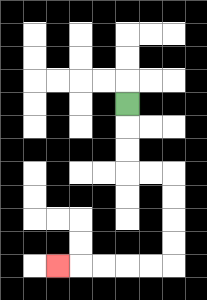{'start': '[5, 4]', 'end': '[2, 11]', 'path_directions': 'D,D,D,R,R,D,D,D,D,L,L,L,L,L', 'path_coordinates': '[[5, 4], [5, 5], [5, 6], [5, 7], [6, 7], [7, 7], [7, 8], [7, 9], [7, 10], [7, 11], [6, 11], [5, 11], [4, 11], [3, 11], [2, 11]]'}